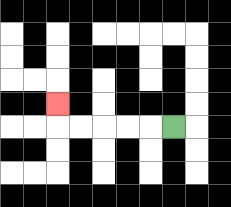{'start': '[7, 5]', 'end': '[2, 4]', 'path_directions': 'L,L,L,L,L,U', 'path_coordinates': '[[7, 5], [6, 5], [5, 5], [4, 5], [3, 5], [2, 5], [2, 4]]'}